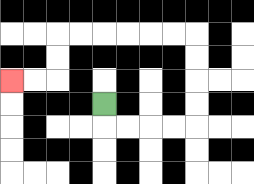{'start': '[4, 4]', 'end': '[0, 3]', 'path_directions': 'D,R,R,R,R,U,U,U,U,L,L,L,L,L,L,D,D,L,L', 'path_coordinates': '[[4, 4], [4, 5], [5, 5], [6, 5], [7, 5], [8, 5], [8, 4], [8, 3], [8, 2], [8, 1], [7, 1], [6, 1], [5, 1], [4, 1], [3, 1], [2, 1], [2, 2], [2, 3], [1, 3], [0, 3]]'}